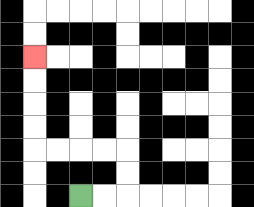{'start': '[3, 8]', 'end': '[1, 2]', 'path_directions': 'R,R,U,U,L,L,L,L,U,U,U,U', 'path_coordinates': '[[3, 8], [4, 8], [5, 8], [5, 7], [5, 6], [4, 6], [3, 6], [2, 6], [1, 6], [1, 5], [1, 4], [1, 3], [1, 2]]'}